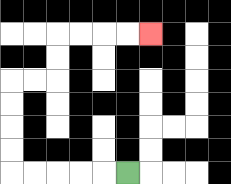{'start': '[5, 7]', 'end': '[6, 1]', 'path_directions': 'L,L,L,L,L,U,U,U,U,R,R,U,U,R,R,R,R', 'path_coordinates': '[[5, 7], [4, 7], [3, 7], [2, 7], [1, 7], [0, 7], [0, 6], [0, 5], [0, 4], [0, 3], [1, 3], [2, 3], [2, 2], [2, 1], [3, 1], [4, 1], [5, 1], [6, 1]]'}